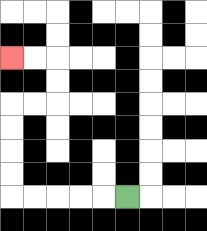{'start': '[5, 8]', 'end': '[0, 2]', 'path_directions': 'L,L,L,L,L,U,U,U,U,R,R,U,U,L,L', 'path_coordinates': '[[5, 8], [4, 8], [3, 8], [2, 8], [1, 8], [0, 8], [0, 7], [0, 6], [0, 5], [0, 4], [1, 4], [2, 4], [2, 3], [2, 2], [1, 2], [0, 2]]'}